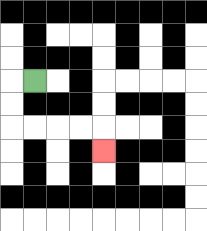{'start': '[1, 3]', 'end': '[4, 6]', 'path_directions': 'L,D,D,R,R,R,R,D', 'path_coordinates': '[[1, 3], [0, 3], [0, 4], [0, 5], [1, 5], [2, 5], [3, 5], [4, 5], [4, 6]]'}